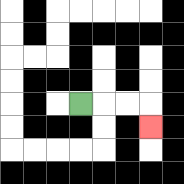{'start': '[3, 4]', 'end': '[6, 5]', 'path_directions': 'R,R,R,D', 'path_coordinates': '[[3, 4], [4, 4], [5, 4], [6, 4], [6, 5]]'}